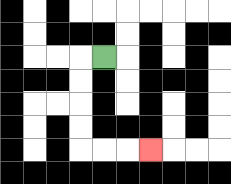{'start': '[4, 2]', 'end': '[6, 6]', 'path_directions': 'L,D,D,D,D,R,R,R', 'path_coordinates': '[[4, 2], [3, 2], [3, 3], [3, 4], [3, 5], [3, 6], [4, 6], [5, 6], [6, 6]]'}